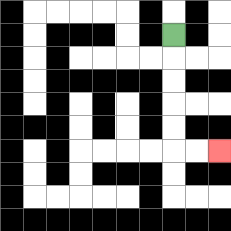{'start': '[7, 1]', 'end': '[9, 6]', 'path_directions': 'D,D,D,D,D,R,R', 'path_coordinates': '[[7, 1], [7, 2], [7, 3], [7, 4], [7, 5], [7, 6], [8, 6], [9, 6]]'}